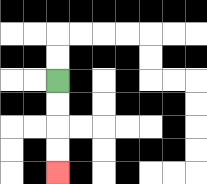{'start': '[2, 3]', 'end': '[2, 7]', 'path_directions': 'D,D,D,D', 'path_coordinates': '[[2, 3], [2, 4], [2, 5], [2, 6], [2, 7]]'}